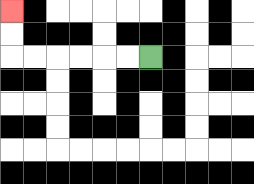{'start': '[6, 2]', 'end': '[0, 0]', 'path_directions': 'L,L,L,L,L,L,U,U', 'path_coordinates': '[[6, 2], [5, 2], [4, 2], [3, 2], [2, 2], [1, 2], [0, 2], [0, 1], [0, 0]]'}